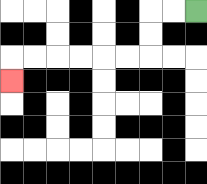{'start': '[8, 0]', 'end': '[0, 3]', 'path_directions': 'L,L,D,D,L,L,L,L,L,L,D', 'path_coordinates': '[[8, 0], [7, 0], [6, 0], [6, 1], [6, 2], [5, 2], [4, 2], [3, 2], [2, 2], [1, 2], [0, 2], [0, 3]]'}